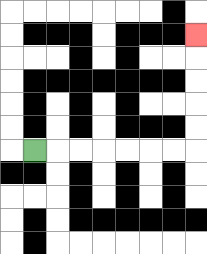{'start': '[1, 6]', 'end': '[8, 1]', 'path_directions': 'R,R,R,R,R,R,R,U,U,U,U,U', 'path_coordinates': '[[1, 6], [2, 6], [3, 6], [4, 6], [5, 6], [6, 6], [7, 6], [8, 6], [8, 5], [8, 4], [8, 3], [8, 2], [8, 1]]'}